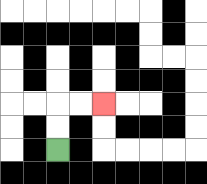{'start': '[2, 6]', 'end': '[4, 4]', 'path_directions': 'U,U,R,R', 'path_coordinates': '[[2, 6], [2, 5], [2, 4], [3, 4], [4, 4]]'}